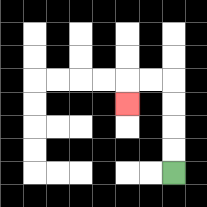{'start': '[7, 7]', 'end': '[5, 4]', 'path_directions': 'U,U,U,U,L,L,D', 'path_coordinates': '[[7, 7], [7, 6], [7, 5], [7, 4], [7, 3], [6, 3], [5, 3], [5, 4]]'}